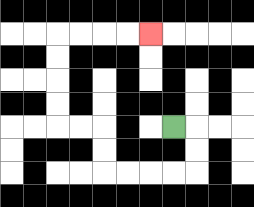{'start': '[7, 5]', 'end': '[6, 1]', 'path_directions': 'R,D,D,L,L,L,L,U,U,L,L,U,U,U,U,R,R,R,R', 'path_coordinates': '[[7, 5], [8, 5], [8, 6], [8, 7], [7, 7], [6, 7], [5, 7], [4, 7], [4, 6], [4, 5], [3, 5], [2, 5], [2, 4], [2, 3], [2, 2], [2, 1], [3, 1], [4, 1], [5, 1], [6, 1]]'}